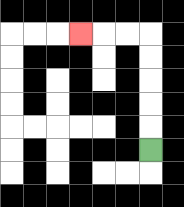{'start': '[6, 6]', 'end': '[3, 1]', 'path_directions': 'U,U,U,U,U,L,L,L', 'path_coordinates': '[[6, 6], [6, 5], [6, 4], [6, 3], [6, 2], [6, 1], [5, 1], [4, 1], [3, 1]]'}